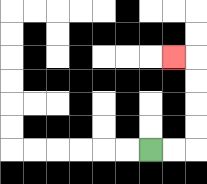{'start': '[6, 6]', 'end': '[7, 2]', 'path_directions': 'R,R,U,U,U,U,L', 'path_coordinates': '[[6, 6], [7, 6], [8, 6], [8, 5], [8, 4], [8, 3], [8, 2], [7, 2]]'}